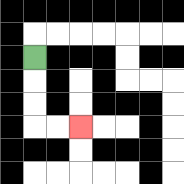{'start': '[1, 2]', 'end': '[3, 5]', 'path_directions': 'D,D,D,R,R', 'path_coordinates': '[[1, 2], [1, 3], [1, 4], [1, 5], [2, 5], [3, 5]]'}